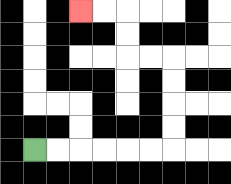{'start': '[1, 6]', 'end': '[3, 0]', 'path_directions': 'R,R,R,R,R,R,U,U,U,U,L,L,U,U,L,L', 'path_coordinates': '[[1, 6], [2, 6], [3, 6], [4, 6], [5, 6], [6, 6], [7, 6], [7, 5], [7, 4], [7, 3], [7, 2], [6, 2], [5, 2], [5, 1], [5, 0], [4, 0], [3, 0]]'}